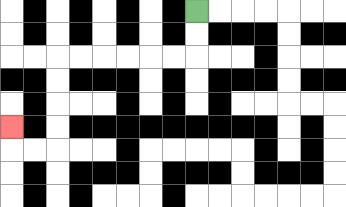{'start': '[8, 0]', 'end': '[0, 5]', 'path_directions': 'D,D,L,L,L,L,L,L,D,D,D,D,L,L,U', 'path_coordinates': '[[8, 0], [8, 1], [8, 2], [7, 2], [6, 2], [5, 2], [4, 2], [3, 2], [2, 2], [2, 3], [2, 4], [2, 5], [2, 6], [1, 6], [0, 6], [0, 5]]'}